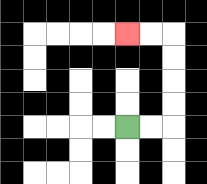{'start': '[5, 5]', 'end': '[5, 1]', 'path_directions': 'R,R,U,U,U,U,L,L', 'path_coordinates': '[[5, 5], [6, 5], [7, 5], [7, 4], [7, 3], [7, 2], [7, 1], [6, 1], [5, 1]]'}